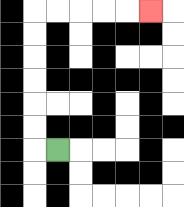{'start': '[2, 6]', 'end': '[6, 0]', 'path_directions': 'L,U,U,U,U,U,U,R,R,R,R,R', 'path_coordinates': '[[2, 6], [1, 6], [1, 5], [1, 4], [1, 3], [1, 2], [1, 1], [1, 0], [2, 0], [3, 0], [4, 0], [5, 0], [6, 0]]'}